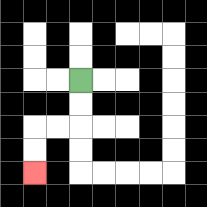{'start': '[3, 3]', 'end': '[1, 7]', 'path_directions': 'D,D,L,L,D,D', 'path_coordinates': '[[3, 3], [3, 4], [3, 5], [2, 5], [1, 5], [1, 6], [1, 7]]'}